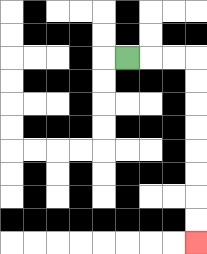{'start': '[5, 2]', 'end': '[8, 10]', 'path_directions': 'R,R,R,D,D,D,D,D,D,D,D', 'path_coordinates': '[[5, 2], [6, 2], [7, 2], [8, 2], [8, 3], [8, 4], [8, 5], [8, 6], [8, 7], [8, 8], [8, 9], [8, 10]]'}